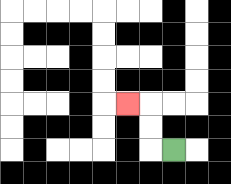{'start': '[7, 6]', 'end': '[5, 4]', 'path_directions': 'L,U,U,L', 'path_coordinates': '[[7, 6], [6, 6], [6, 5], [6, 4], [5, 4]]'}